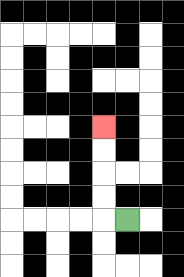{'start': '[5, 9]', 'end': '[4, 5]', 'path_directions': 'L,U,U,U,U', 'path_coordinates': '[[5, 9], [4, 9], [4, 8], [4, 7], [4, 6], [4, 5]]'}